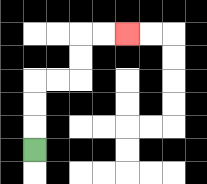{'start': '[1, 6]', 'end': '[5, 1]', 'path_directions': 'U,U,U,R,R,U,U,R,R', 'path_coordinates': '[[1, 6], [1, 5], [1, 4], [1, 3], [2, 3], [3, 3], [3, 2], [3, 1], [4, 1], [5, 1]]'}